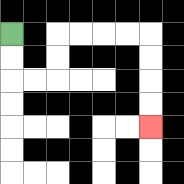{'start': '[0, 1]', 'end': '[6, 5]', 'path_directions': 'D,D,R,R,U,U,R,R,R,R,D,D,D,D', 'path_coordinates': '[[0, 1], [0, 2], [0, 3], [1, 3], [2, 3], [2, 2], [2, 1], [3, 1], [4, 1], [5, 1], [6, 1], [6, 2], [6, 3], [6, 4], [6, 5]]'}